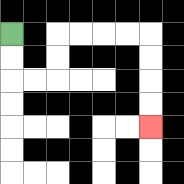{'start': '[0, 1]', 'end': '[6, 5]', 'path_directions': 'D,D,R,R,U,U,R,R,R,R,D,D,D,D', 'path_coordinates': '[[0, 1], [0, 2], [0, 3], [1, 3], [2, 3], [2, 2], [2, 1], [3, 1], [4, 1], [5, 1], [6, 1], [6, 2], [6, 3], [6, 4], [6, 5]]'}